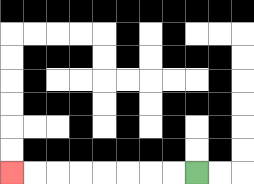{'start': '[8, 7]', 'end': '[0, 7]', 'path_directions': 'L,L,L,L,L,L,L,L', 'path_coordinates': '[[8, 7], [7, 7], [6, 7], [5, 7], [4, 7], [3, 7], [2, 7], [1, 7], [0, 7]]'}